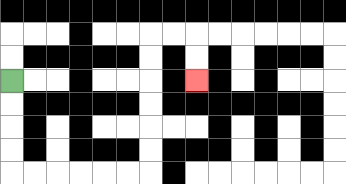{'start': '[0, 3]', 'end': '[8, 3]', 'path_directions': 'D,D,D,D,R,R,R,R,R,R,U,U,U,U,U,U,R,R,D,D', 'path_coordinates': '[[0, 3], [0, 4], [0, 5], [0, 6], [0, 7], [1, 7], [2, 7], [3, 7], [4, 7], [5, 7], [6, 7], [6, 6], [6, 5], [6, 4], [6, 3], [6, 2], [6, 1], [7, 1], [8, 1], [8, 2], [8, 3]]'}